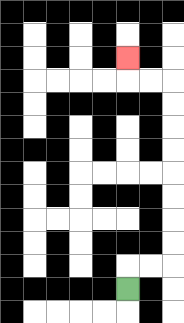{'start': '[5, 12]', 'end': '[5, 2]', 'path_directions': 'U,R,R,U,U,U,U,U,U,U,U,L,L,U', 'path_coordinates': '[[5, 12], [5, 11], [6, 11], [7, 11], [7, 10], [7, 9], [7, 8], [7, 7], [7, 6], [7, 5], [7, 4], [7, 3], [6, 3], [5, 3], [5, 2]]'}